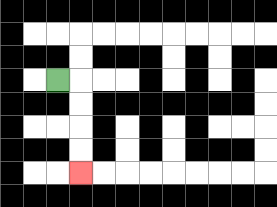{'start': '[2, 3]', 'end': '[3, 7]', 'path_directions': 'R,D,D,D,D', 'path_coordinates': '[[2, 3], [3, 3], [3, 4], [3, 5], [3, 6], [3, 7]]'}